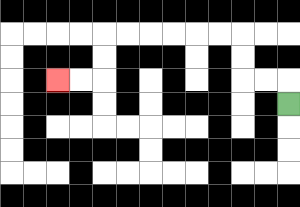{'start': '[12, 4]', 'end': '[2, 3]', 'path_directions': 'U,L,L,U,U,L,L,L,L,L,L,D,D,L,L', 'path_coordinates': '[[12, 4], [12, 3], [11, 3], [10, 3], [10, 2], [10, 1], [9, 1], [8, 1], [7, 1], [6, 1], [5, 1], [4, 1], [4, 2], [4, 3], [3, 3], [2, 3]]'}